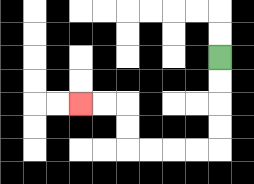{'start': '[9, 2]', 'end': '[3, 4]', 'path_directions': 'D,D,D,D,L,L,L,L,U,U,L,L', 'path_coordinates': '[[9, 2], [9, 3], [9, 4], [9, 5], [9, 6], [8, 6], [7, 6], [6, 6], [5, 6], [5, 5], [5, 4], [4, 4], [3, 4]]'}